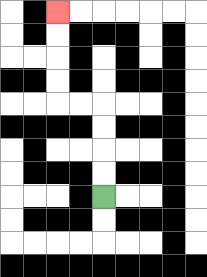{'start': '[4, 8]', 'end': '[2, 0]', 'path_directions': 'U,U,U,U,L,L,U,U,U,U', 'path_coordinates': '[[4, 8], [4, 7], [4, 6], [4, 5], [4, 4], [3, 4], [2, 4], [2, 3], [2, 2], [2, 1], [2, 0]]'}